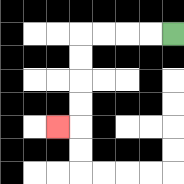{'start': '[7, 1]', 'end': '[2, 5]', 'path_directions': 'L,L,L,L,D,D,D,D,L', 'path_coordinates': '[[7, 1], [6, 1], [5, 1], [4, 1], [3, 1], [3, 2], [3, 3], [3, 4], [3, 5], [2, 5]]'}